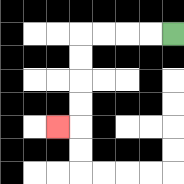{'start': '[7, 1]', 'end': '[2, 5]', 'path_directions': 'L,L,L,L,D,D,D,D,L', 'path_coordinates': '[[7, 1], [6, 1], [5, 1], [4, 1], [3, 1], [3, 2], [3, 3], [3, 4], [3, 5], [2, 5]]'}